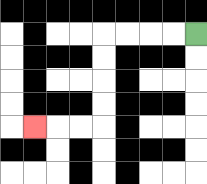{'start': '[8, 1]', 'end': '[1, 5]', 'path_directions': 'L,L,L,L,D,D,D,D,L,L,L', 'path_coordinates': '[[8, 1], [7, 1], [6, 1], [5, 1], [4, 1], [4, 2], [4, 3], [4, 4], [4, 5], [3, 5], [2, 5], [1, 5]]'}